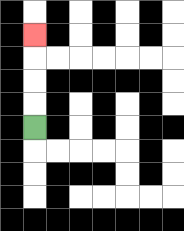{'start': '[1, 5]', 'end': '[1, 1]', 'path_directions': 'U,U,U,U', 'path_coordinates': '[[1, 5], [1, 4], [1, 3], [1, 2], [1, 1]]'}